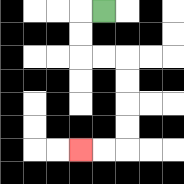{'start': '[4, 0]', 'end': '[3, 6]', 'path_directions': 'L,D,D,R,R,D,D,D,D,L,L', 'path_coordinates': '[[4, 0], [3, 0], [3, 1], [3, 2], [4, 2], [5, 2], [5, 3], [5, 4], [5, 5], [5, 6], [4, 6], [3, 6]]'}